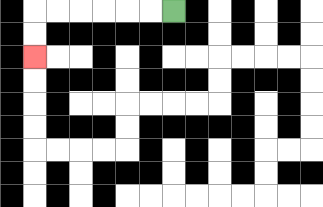{'start': '[7, 0]', 'end': '[1, 2]', 'path_directions': 'L,L,L,L,L,L,D,D', 'path_coordinates': '[[7, 0], [6, 0], [5, 0], [4, 0], [3, 0], [2, 0], [1, 0], [1, 1], [1, 2]]'}